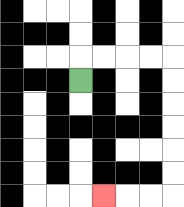{'start': '[3, 3]', 'end': '[4, 8]', 'path_directions': 'U,R,R,R,R,D,D,D,D,D,D,L,L,L', 'path_coordinates': '[[3, 3], [3, 2], [4, 2], [5, 2], [6, 2], [7, 2], [7, 3], [7, 4], [7, 5], [7, 6], [7, 7], [7, 8], [6, 8], [5, 8], [4, 8]]'}